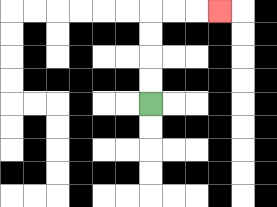{'start': '[6, 4]', 'end': '[9, 0]', 'path_directions': 'U,U,U,U,R,R,R', 'path_coordinates': '[[6, 4], [6, 3], [6, 2], [6, 1], [6, 0], [7, 0], [8, 0], [9, 0]]'}